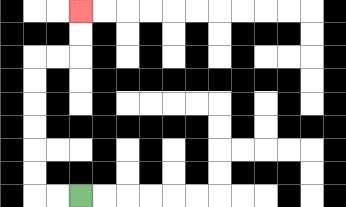{'start': '[3, 8]', 'end': '[3, 0]', 'path_directions': 'L,L,U,U,U,U,U,U,R,R,U,U', 'path_coordinates': '[[3, 8], [2, 8], [1, 8], [1, 7], [1, 6], [1, 5], [1, 4], [1, 3], [1, 2], [2, 2], [3, 2], [3, 1], [3, 0]]'}